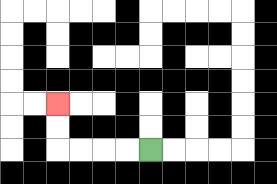{'start': '[6, 6]', 'end': '[2, 4]', 'path_directions': 'L,L,L,L,U,U', 'path_coordinates': '[[6, 6], [5, 6], [4, 6], [3, 6], [2, 6], [2, 5], [2, 4]]'}